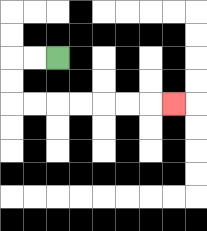{'start': '[2, 2]', 'end': '[7, 4]', 'path_directions': 'L,L,D,D,R,R,R,R,R,R,R', 'path_coordinates': '[[2, 2], [1, 2], [0, 2], [0, 3], [0, 4], [1, 4], [2, 4], [3, 4], [4, 4], [5, 4], [6, 4], [7, 4]]'}